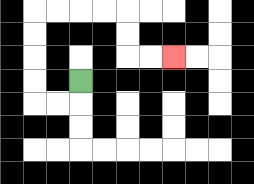{'start': '[3, 3]', 'end': '[7, 2]', 'path_directions': 'D,L,L,U,U,U,U,R,R,R,R,D,D,R,R', 'path_coordinates': '[[3, 3], [3, 4], [2, 4], [1, 4], [1, 3], [1, 2], [1, 1], [1, 0], [2, 0], [3, 0], [4, 0], [5, 0], [5, 1], [5, 2], [6, 2], [7, 2]]'}